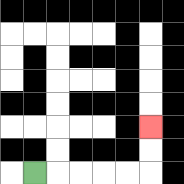{'start': '[1, 7]', 'end': '[6, 5]', 'path_directions': 'R,R,R,R,R,U,U', 'path_coordinates': '[[1, 7], [2, 7], [3, 7], [4, 7], [5, 7], [6, 7], [6, 6], [6, 5]]'}